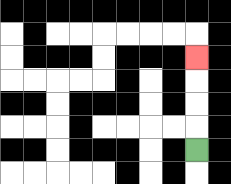{'start': '[8, 6]', 'end': '[8, 2]', 'path_directions': 'U,U,U,U', 'path_coordinates': '[[8, 6], [8, 5], [8, 4], [8, 3], [8, 2]]'}